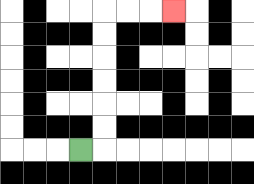{'start': '[3, 6]', 'end': '[7, 0]', 'path_directions': 'R,U,U,U,U,U,U,R,R,R', 'path_coordinates': '[[3, 6], [4, 6], [4, 5], [4, 4], [4, 3], [4, 2], [4, 1], [4, 0], [5, 0], [6, 0], [7, 0]]'}